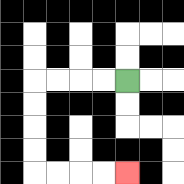{'start': '[5, 3]', 'end': '[5, 7]', 'path_directions': 'L,L,L,L,D,D,D,D,R,R,R,R', 'path_coordinates': '[[5, 3], [4, 3], [3, 3], [2, 3], [1, 3], [1, 4], [1, 5], [1, 6], [1, 7], [2, 7], [3, 7], [4, 7], [5, 7]]'}